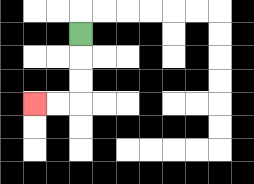{'start': '[3, 1]', 'end': '[1, 4]', 'path_directions': 'D,D,D,L,L', 'path_coordinates': '[[3, 1], [3, 2], [3, 3], [3, 4], [2, 4], [1, 4]]'}